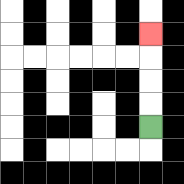{'start': '[6, 5]', 'end': '[6, 1]', 'path_directions': 'U,U,U,U', 'path_coordinates': '[[6, 5], [6, 4], [6, 3], [6, 2], [6, 1]]'}